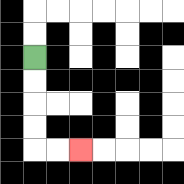{'start': '[1, 2]', 'end': '[3, 6]', 'path_directions': 'D,D,D,D,R,R', 'path_coordinates': '[[1, 2], [1, 3], [1, 4], [1, 5], [1, 6], [2, 6], [3, 6]]'}